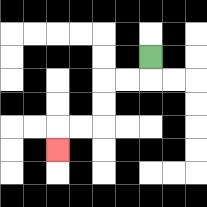{'start': '[6, 2]', 'end': '[2, 6]', 'path_directions': 'D,L,L,D,D,L,L,D', 'path_coordinates': '[[6, 2], [6, 3], [5, 3], [4, 3], [4, 4], [4, 5], [3, 5], [2, 5], [2, 6]]'}